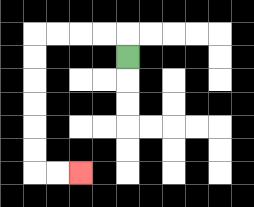{'start': '[5, 2]', 'end': '[3, 7]', 'path_directions': 'U,L,L,L,L,D,D,D,D,D,D,R,R', 'path_coordinates': '[[5, 2], [5, 1], [4, 1], [3, 1], [2, 1], [1, 1], [1, 2], [1, 3], [1, 4], [1, 5], [1, 6], [1, 7], [2, 7], [3, 7]]'}